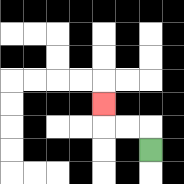{'start': '[6, 6]', 'end': '[4, 4]', 'path_directions': 'U,L,L,U', 'path_coordinates': '[[6, 6], [6, 5], [5, 5], [4, 5], [4, 4]]'}